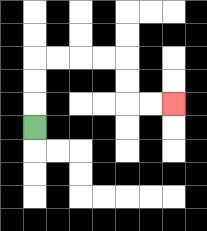{'start': '[1, 5]', 'end': '[7, 4]', 'path_directions': 'U,U,U,R,R,R,R,D,D,R,R', 'path_coordinates': '[[1, 5], [1, 4], [1, 3], [1, 2], [2, 2], [3, 2], [4, 2], [5, 2], [5, 3], [5, 4], [6, 4], [7, 4]]'}